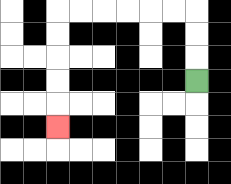{'start': '[8, 3]', 'end': '[2, 5]', 'path_directions': 'U,U,U,L,L,L,L,L,L,D,D,D,D,D', 'path_coordinates': '[[8, 3], [8, 2], [8, 1], [8, 0], [7, 0], [6, 0], [5, 0], [4, 0], [3, 0], [2, 0], [2, 1], [2, 2], [2, 3], [2, 4], [2, 5]]'}